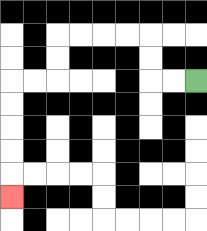{'start': '[8, 3]', 'end': '[0, 8]', 'path_directions': 'L,L,U,U,L,L,L,L,D,D,L,L,D,D,D,D,D', 'path_coordinates': '[[8, 3], [7, 3], [6, 3], [6, 2], [6, 1], [5, 1], [4, 1], [3, 1], [2, 1], [2, 2], [2, 3], [1, 3], [0, 3], [0, 4], [0, 5], [0, 6], [0, 7], [0, 8]]'}